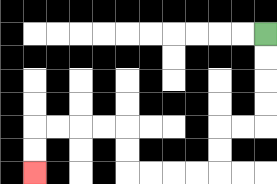{'start': '[11, 1]', 'end': '[1, 7]', 'path_directions': 'D,D,D,D,L,L,D,D,L,L,L,L,U,U,L,L,L,L,D,D', 'path_coordinates': '[[11, 1], [11, 2], [11, 3], [11, 4], [11, 5], [10, 5], [9, 5], [9, 6], [9, 7], [8, 7], [7, 7], [6, 7], [5, 7], [5, 6], [5, 5], [4, 5], [3, 5], [2, 5], [1, 5], [1, 6], [1, 7]]'}